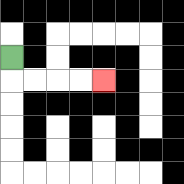{'start': '[0, 2]', 'end': '[4, 3]', 'path_directions': 'D,R,R,R,R', 'path_coordinates': '[[0, 2], [0, 3], [1, 3], [2, 3], [3, 3], [4, 3]]'}